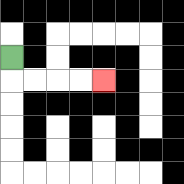{'start': '[0, 2]', 'end': '[4, 3]', 'path_directions': 'D,R,R,R,R', 'path_coordinates': '[[0, 2], [0, 3], [1, 3], [2, 3], [3, 3], [4, 3]]'}